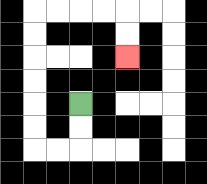{'start': '[3, 4]', 'end': '[5, 2]', 'path_directions': 'D,D,L,L,U,U,U,U,U,U,R,R,R,R,D,D', 'path_coordinates': '[[3, 4], [3, 5], [3, 6], [2, 6], [1, 6], [1, 5], [1, 4], [1, 3], [1, 2], [1, 1], [1, 0], [2, 0], [3, 0], [4, 0], [5, 0], [5, 1], [5, 2]]'}